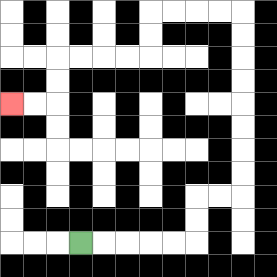{'start': '[3, 10]', 'end': '[0, 4]', 'path_directions': 'R,R,R,R,R,U,U,R,R,U,U,U,U,U,U,U,U,L,L,L,L,D,D,L,L,L,L,D,D,L,L', 'path_coordinates': '[[3, 10], [4, 10], [5, 10], [6, 10], [7, 10], [8, 10], [8, 9], [8, 8], [9, 8], [10, 8], [10, 7], [10, 6], [10, 5], [10, 4], [10, 3], [10, 2], [10, 1], [10, 0], [9, 0], [8, 0], [7, 0], [6, 0], [6, 1], [6, 2], [5, 2], [4, 2], [3, 2], [2, 2], [2, 3], [2, 4], [1, 4], [0, 4]]'}